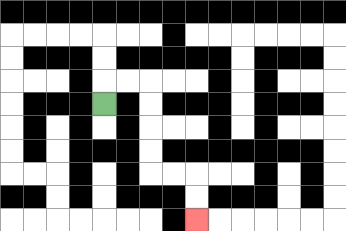{'start': '[4, 4]', 'end': '[8, 9]', 'path_directions': 'U,R,R,D,D,D,D,R,R,D,D', 'path_coordinates': '[[4, 4], [4, 3], [5, 3], [6, 3], [6, 4], [6, 5], [6, 6], [6, 7], [7, 7], [8, 7], [8, 8], [8, 9]]'}